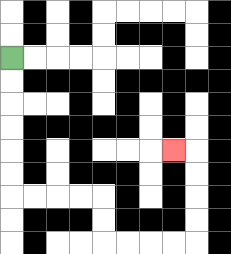{'start': '[0, 2]', 'end': '[7, 6]', 'path_directions': 'D,D,D,D,D,D,R,R,R,R,D,D,R,R,R,R,U,U,U,U,L', 'path_coordinates': '[[0, 2], [0, 3], [0, 4], [0, 5], [0, 6], [0, 7], [0, 8], [1, 8], [2, 8], [3, 8], [4, 8], [4, 9], [4, 10], [5, 10], [6, 10], [7, 10], [8, 10], [8, 9], [8, 8], [8, 7], [8, 6], [7, 6]]'}